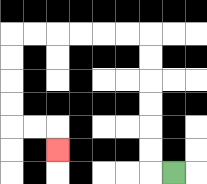{'start': '[7, 7]', 'end': '[2, 6]', 'path_directions': 'L,U,U,U,U,U,U,L,L,L,L,L,L,D,D,D,D,R,R,D', 'path_coordinates': '[[7, 7], [6, 7], [6, 6], [6, 5], [6, 4], [6, 3], [6, 2], [6, 1], [5, 1], [4, 1], [3, 1], [2, 1], [1, 1], [0, 1], [0, 2], [0, 3], [0, 4], [0, 5], [1, 5], [2, 5], [2, 6]]'}